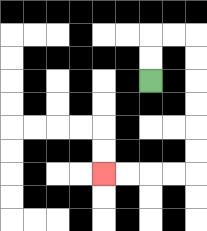{'start': '[6, 3]', 'end': '[4, 7]', 'path_directions': 'U,U,R,R,D,D,D,D,D,D,L,L,L,L', 'path_coordinates': '[[6, 3], [6, 2], [6, 1], [7, 1], [8, 1], [8, 2], [8, 3], [8, 4], [8, 5], [8, 6], [8, 7], [7, 7], [6, 7], [5, 7], [4, 7]]'}